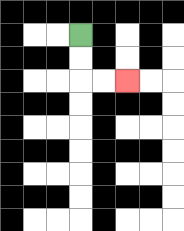{'start': '[3, 1]', 'end': '[5, 3]', 'path_directions': 'D,D,R,R', 'path_coordinates': '[[3, 1], [3, 2], [3, 3], [4, 3], [5, 3]]'}